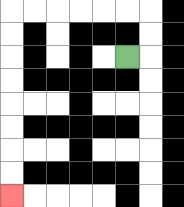{'start': '[5, 2]', 'end': '[0, 8]', 'path_directions': 'R,U,U,L,L,L,L,L,L,D,D,D,D,D,D,D,D', 'path_coordinates': '[[5, 2], [6, 2], [6, 1], [6, 0], [5, 0], [4, 0], [3, 0], [2, 0], [1, 0], [0, 0], [0, 1], [0, 2], [0, 3], [0, 4], [0, 5], [0, 6], [0, 7], [0, 8]]'}